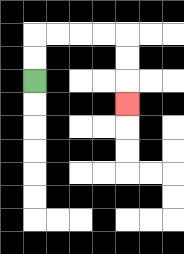{'start': '[1, 3]', 'end': '[5, 4]', 'path_directions': 'U,U,R,R,R,R,D,D,D', 'path_coordinates': '[[1, 3], [1, 2], [1, 1], [2, 1], [3, 1], [4, 1], [5, 1], [5, 2], [5, 3], [5, 4]]'}